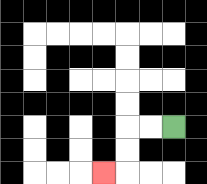{'start': '[7, 5]', 'end': '[4, 7]', 'path_directions': 'L,L,D,D,L', 'path_coordinates': '[[7, 5], [6, 5], [5, 5], [5, 6], [5, 7], [4, 7]]'}